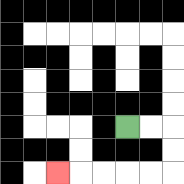{'start': '[5, 5]', 'end': '[2, 7]', 'path_directions': 'R,R,D,D,L,L,L,L,L', 'path_coordinates': '[[5, 5], [6, 5], [7, 5], [7, 6], [7, 7], [6, 7], [5, 7], [4, 7], [3, 7], [2, 7]]'}